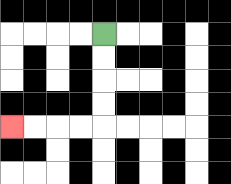{'start': '[4, 1]', 'end': '[0, 5]', 'path_directions': 'D,D,D,D,L,L,L,L', 'path_coordinates': '[[4, 1], [4, 2], [4, 3], [4, 4], [4, 5], [3, 5], [2, 5], [1, 5], [0, 5]]'}